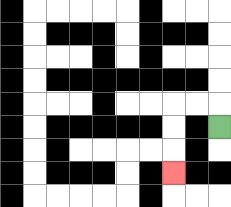{'start': '[9, 5]', 'end': '[7, 7]', 'path_directions': 'U,L,L,D,D,D', 'path_coordinates': '[[9, 5], [9, 4], [8, 4], [7, 4], [7, 5], [7, 6], [7, 7]]'}